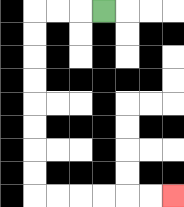{'start': '[4, 0]', 'end': '[7, 8]', 'path_directions': 'L,L,L,D,D,D,D,D,D,D,D,R,R,R,R,R,R', 'path_coordinates': '[[4, 0], [3, 0], [2, 0], [1, 0], [1, 1], [1, 2], [1, 3], [1, 4], [1, 5], [1, 6], [1, 7], [1, 8], [2, 8], [3, 8], [4, 8], [5, 8], [6, 8], [7, 8]]'}